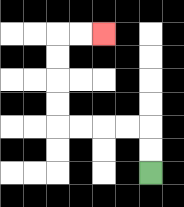{'start': '[6, 7]', 'end': '[4, 1]', 'path_directions': 'U,U,L,L,L,L,U,U,U,U,R,R', 'path_coordinates': '[[6, 7], [6, 6], [6, 5], [5, 5], [4, 5], [3, 5], [2, 5], [2, 4], [2, 3], [2, 2], [2, 1], [3, 1], [4, 1]]'}